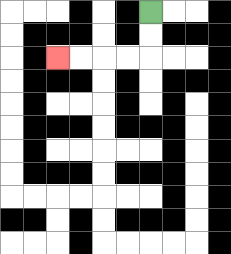{'start': '[6, 0]', 'end': '[2, 2]', 'path_directions': 'D,D,L,L,L,L', 'path_coordinates': '[[6, 0], [6, 1], [6, 2], [5, 2], [4, 2], [3, 2], [2, 2]]'}